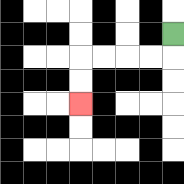{'start': '[7, 1]', 'end': '[3, 4]', 'path_directions': 'D,L,L,L,L,D,D', 'path_coordinates': '[[7, 1], [7, 2], [6, 2], [5, 2], [4, 2], [3, 2], [3, 3], [3, 4]]'}